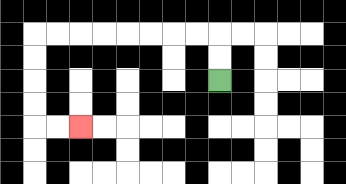{'start': '[9, 3]', 'end': '[3, 5]', 'path_directions': 'U,U,L,L,L,L,L,L,L,L,D,D,D,D,R,R', 'path_coordinates': '[[9, 3], [9, 2], [9, 1], [8, 1], [7, 1], [6, 1], [5, 1], [4, 1], [3, 1], [2, 1], [1, 1], [1, 2], [1, 3], [1, 4], [1, 5], [2, 5], [3, 5]]'}